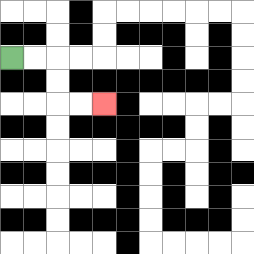{'start': '[0, 2]', 'end': '[4, 4]', 'path_directions': 'R,R,D,D,R,R', 'path_coordinates': '[[0, 2], [1, 2], [2, 2], [2, 3], [2, 4], [3, 4], [4, 4]]'}